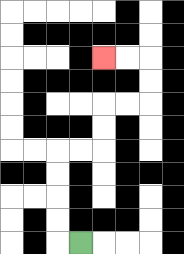{'start': '[3, 10]', 'end': '[4, 2]', 'path_directions': 'L,U,U,U,U,R,R,U,U,R,R,U,U,L,L', 'path_coordinates': '[[3, 10], [2, 10], [2, 9], [2, 8], [2, 7], [2, 6], [3, 6], [4, 6], [4, 5], [4, 4], [5, 4], [6, 4], [6, 3], [6, 2], [5, 2], [4, 2]]'}